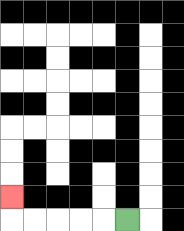{'start': '[5, 9]', 'end': '[0, 8]', 'path_directions': 'L,L,L,L,L,U', 'path_coordinates': '[[5, 9], [4, 9], [3, 9], [2, 9], [1, 9], [0, 9], [0, 8]]'}